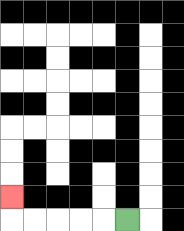{'start': '[5, 9]', 'end': '[0, 8]', 'path_directions': 'L,L,L,L,L,U', 'path_coordinates': '[[5, 9], [4, 9], [3, 9], [2, 9], [1, 9], [0, 9], [0, 8]]'}